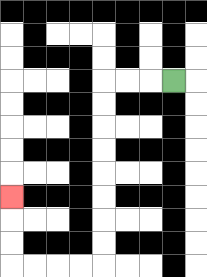{'start': '[7, 3]', 'end': '[0, 8]', 'path_directions': 'L,L,L,D,D,D,D,D,D,D,D,L,L,L,L,U,U,U', 'path_coordinates': '[[7, 3], [6, 3], [5, 3], [4, 3], [4, 4], [4, 5], [4, 6], [4, 7], [4, 8], [4, 9], [4, 10], [4, 11], [3, 11], [2, 11], [1, 11], [0, 11], [0, 10], [0, 9], [0, 8]]'}